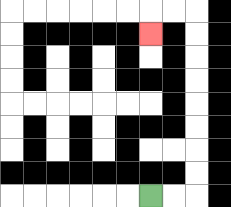{'start': '[6, 8]', 'end': '[6, 1]', 'path_directions': 'R,R,U,U,U,U,U,U,U,U,L,L,D', 'path_coordinates': '[[6, 8], [7, 8], [8, 8], [8, 7], [8, 6], [8, 5], [8, 4], [8, 3], [8, 2], [8, 1], [8, 0], [7, 0], [6, 0], [6, 1]]'}